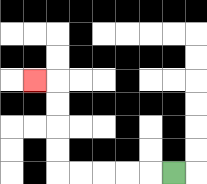{'start': '[7, 7]', 'end': '[1, 3]', 'path_directions': 'L,L,L,L,L,U,U,U,U,L', 'path_coordinates': '[[7, 7], [6, 7], [5, 7], [4, 7], [3, 7], [2, 7], [2, 6], [2, 5], [2, 4], [2, 3], [1, 3]]'}